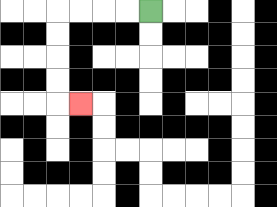{'start': '[6, 0]', 'end': '[3, 4]', 'path_directions': 'L,L,L,L,D,D,D,D,R', 'path_coordinates': '[[6, 0], [5, 0], [4, 0], [3, 0], [2, 0], [2, 1], [2, 2], [2, 3], [2, 4], [3, 4]]'}